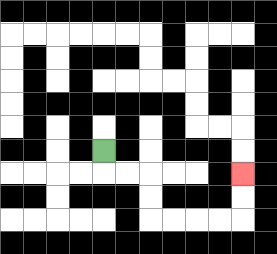{'start': '[4, 6]', 'end': '[10, 7]', 'path_directions': 'D,R,R,D,D,R,R,R,R,U,U', 'path_coordinates': '[[4, 6], [4, 7], [5, 7], [6, 7], [6, 8], [6, 9], [7, 9], [8, 9], [9, 9], [10, 9], [10, 8], [10, 7]]'}